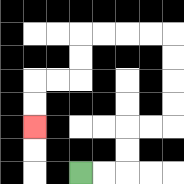{'start': '[3, 7]', 'end': '[1, 5]', 'path_directions': 'R,R,U,U,R,R,U,U,U,U,L,L,L,L,D,D,L,L,D,D', 'path_coordinates': '[[3, 7], [4, 7], [5, 7], [5, 6], [5, 5], [6, 5], [7, 5], [7, 4], [7, 3], [7, 2], [7, 1], [6, 1], [5, 1], [4, 1], [3, 1], [3, 2], [3, 3], [2, 3], [1, 3], [1, 4], [1, 5]]'}